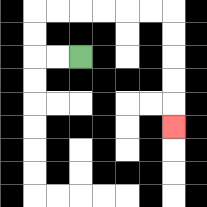{'start': '[3, 2]', 'end': '[7, 5]', 'path_directions': 'L,L,U,U,R,R,R,R,R,R,D,D,D,D,D', 'path_coordinates': '[[3, 2], [2, 2], [1, 2], [1, 1], [1, 0], [2, 0], [3, 0], [4, 0], [5, 0], [6, 0], [7, 0], [7, 1], [7, 2], [7, 3], [7, 4], [7, 5]]'}